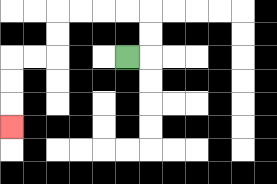{'start': '[5, 2]', 'end': '[0, 5]', 'path_directions': 'R,U,U,L,L,L,L,D,D,L,L,D,D,D', 'path_coordinates': '[[5, 2], [6, 2], [6, 1], [6, 0], [5, 0], [4, 0], [3, 0], [2, 0], [2, 1], [2, 2], [1, 2], [0, 2], [0, 3], [0, 4], [0, 5]]'}